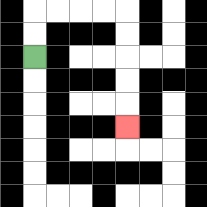{'start': '[1, 2]', 'end': '[5, 5]', 'path_directions': 'U,U,R,R,R,R,D,D,D,D,D', 'path_coordinates': '[[1, 2], [1, 1], [1, 0], [2, 0], [3, 0], [4, 0], [5, 0], [5, 1], [5, 2], [5, 3], [5, 4], [5, 5]]'}